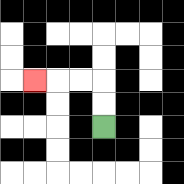{'start': '[4, 5]', 'end': '[1, 3]', 'path_directions': 'U,U,L,L,L', 'path_coordinates': '[[4, 5], [4, 4], [4, 3], [3, 3], [2, 3], [1, 3]]'}